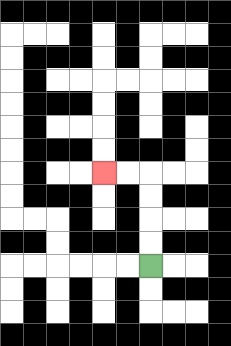{'start': '[6, 11]', 'end': '[4, 7]', 'path_directions': 'U,U,U,U,L,L', 'path_coordinates': '[[6, 11], [6, 10], [6, 9], [6, 8], [6, 7], [5, 7], [4, 7]]'}